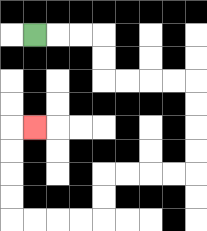{'start': '[1, 1]', 'end': '[1, 5]', 'path_directions': 'R,R,R,D,D,R,R,R,R,D,D,D,D,L,L,L,L,D,D,L,L,L,L,U,U,U,U,R', 'path_coordinates': '[[1, 1], [2, 1], [3, 1], [4, 1], [4, 2], [4, 3], [5, 3], [6, 3], [7, 3], [8, 3], [8, 4], [8, 5], [8, 6], [8, 7], [7, 7], [6, 7], [5, 7], [4, 7], [4, 8], [4, 9], [3, 9], [2, 9], [1, 9], [0, 9], [0, 8], [0, 7], [0, 6], [0, 5], [1, 5]]'}